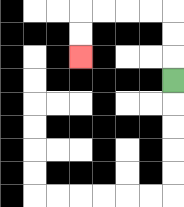{'start': '[7, 3]', 'end': '[3, 2]', 'path_directions': 'U,U,U,L,L,L,L,D,D', 'path_coordinates': '[[7, 3], [7, 2], [7, 1], [7, 0], [6, 0], [5, 0], [4, 0], [3, 0], [3, 1], [3, 2]]'}